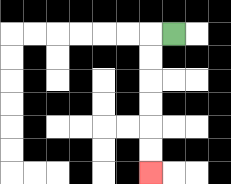{'start': '[7, 1]', 'end': '[6, 7]', 'path_directions': 'L,D,D,D,D,D,D', 'path_coordinates': '[[7, 1], [6, 1], [6, 2], [6, 3], [6, 4], [6, 5], [6, 6], [6, 7]]'}